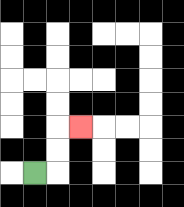{'start': '[1, 7]', 'end': '[3, 5]', 'path_directions': 'R,U,U,R', 'path_coordinates': '[[1, 7], [2, 7], [2, 6], [2, 5], [3, 5]]'}